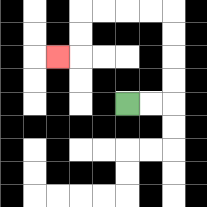{'start': '[5, 4]', 'end': '[2, 2]', 'path_directions': 'R,R,U,U,U,U,L,L,L,L,D,D,L', 'path_coordinates': '[[5, 4], [6, 4], [7, 4], [7, 3], [7, 2], [7, 1], [7, 0], [6, 0], [5, 0], [4, 0], [3, 0], [3, 1], [3, 2], [2, 2]]'}